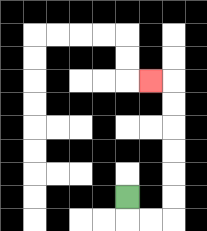{'start': '[5, 8]', 'end': '[6, 3]', 'path_directions': 'D,R,R,U,U,U,U,U,U,L', 'path_coordinates': '[[5, 8], [5, 9], [6, 9], [7, 9], [7, 8], [7, 7], [7, 6], [7, 5], [7, 4], [7, 3], [6, 3]]'}